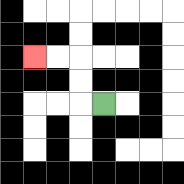{'start': '[4, 4]', 'end': '[1, 2]', 'path_directions': 'L,U,U,L,L', 'path_coordinates': '[[4, 4], [3, 4], [3, 3], [3, 2], [2, 2], [1, 2]]'}